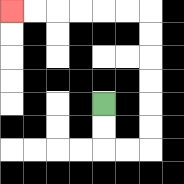{'start': '[4, 4]', 'end': '[0, 0]', 'path_directions': 'D,D,R,R,U,U,U,U,U,U,L,L,L,L,L,L', 'path_coordinates': '[[4, 4], [4, 5], [4, 6], [5, 6], [6, 6], [6, 5], [6, 4], [6, 3], [6, 2], [6, 1], [6, 0], [5, 0], [4, 0], [3, 0], [2, 0], [1, 0], [0, 0]]'}